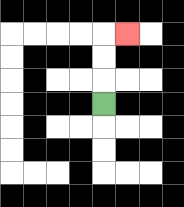{'start': '[4, 4]', 'end': '[5, 1]', 'path_directions': 'U,U,U,R', 'path_coordinates': '[[4, 4], [4, 3], [4, 2], [4, 1], [5, 1]]'}